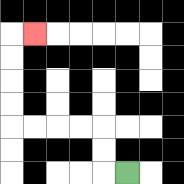{'start': '[5, 7]', 'end': '[1, 1]', 'path_directions': 'L,U,U,L,L,L,L,U,U,U,U,R', 'path_coordinates': '[[5, 7], [4, 7], [4, 6], [4, 5], [3, 5], [2, 5], [1, 5], [0, 5], [0, 4], [0, 3], [0, 2], [0, 1], [1, 1]]'}